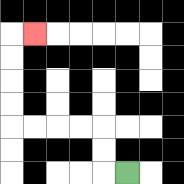{'start': '[5, 7]', 'end': '[1, 1]', 'path_directions': 'L,U,U,L,L,L,L,U,U,U,U,R', 'path_coordinates': '[[5, 7], [4, 7], [4, 6], [4, 5], [3, 5], [2, 5], [1, 5], [0, 5], [0, 4], [0, 3], [0, 2], [0, 1], [1, 1]]'}